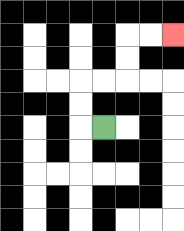{'start': '[4, 5]', 'end': '[7, 1]', 'path_directions': 'L,U,U,R,R,U,U,R,R', 'path_coordinates': '[[4, 5], [3, 5], [3, 4], [3, 3], [4, 3], [5, 3], [5, 2], [5, 1], [6, 1], [7, 1]]'}